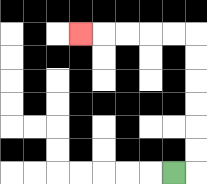{'start': '[7, 7]', 'end': '[3, 1]', 'path_directions': 'R,U,U,U,U,U,U,L,L,L,L,L', 'path_coordinates': '[[7, 7], [8, 7], [8, 6], [8, 5], [8, 4], [8, 3], [8, 2], [8, 1], [7, 1], [6, 1], [5, 1], [4, 1], [3, 1]]'}